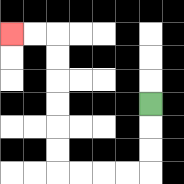{'start': '[6, 4]', 'end': '[0, 1]', 'path_directions': 'D,D,D,L,L,L,L,U,U,U,U,U,U,L,L', 'path_coordinates': '[[6, 4], [6, 5], [6, 6], [6, 7], [5, 7], [4, 7], [3, 7], [2, 7], [2, 6], [2, 5], [2, 4], [2, 3], [2, 2], [2, 1], [1, 1], [0, 1]]'}